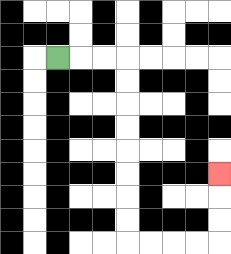{'start': '[2, 2]', 'end': '[9, 7]', 'path_directions': 'R,R,R,D,D,D,D,D,D,D,D,R,R,R,R,U,U,U', 'path_coordinates': '[[2, 2], [3, 2], [4, 2], [5, 2], [5, 3], [5, 4], [5, 5], [5, 6], [5, 7], [5, 8], [5, 9], [5, 10], [6, 10], [7, 10], [8, 10], [9, 10], [9, 9], [9, 8], [9, 7]]'}